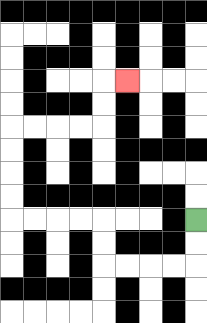{'start': '[8, 9]', 'end': '[5, 3]', 'path_directions': 'D,D,L,L,L,L,U,U,L,L,L,L,U,U,U,U,R,R,R,R,U,U,R', 'path_coordinates': '[[8, 9], [8, 10], [8, 11], [7, 11], [6, 11], [5, 11], [4, 11], [4, 10], [4, 9], [3, 9], [2, 9], [1, 9], [0, 9], [0, 8], [0, 7], [0, 6], [0, 5], [1, 5], [2, 5], [3, 5], [4, 5], [4, 4], [4, 3], [5, 3]]'}